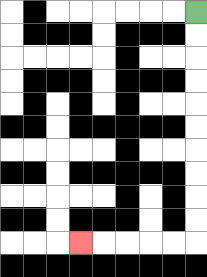{'start': '[8, 0]', 'end': '[3, 10]', 'path_directions': 'D,D,D,D,D,D,D,D,D,D,L,L,L,L,L', 'path_coordinates': '[[8, 0], [8, 1], [8, 2], [8, 3], [8, 4], [8, 5], [8, 6], [8, 7], [8, 8], [8, 9], [8, 10], [7, 10], [6, 10], [5, 10], [4, 10], [3, 10]]'}